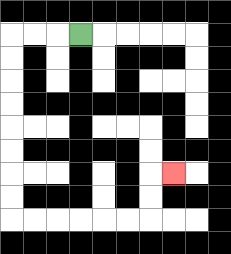{'start': '[3, 1]', 'end': '[7, 7]', 'path_directions': 'L,L,L,D,D,D,D,D,D,D,D,R,R,R,R,R,R,U,U,R', 'path_coordinates': '[[3, 1], [2, 1], [1, 1], [0, 1], [0, 2], [0, 3], [0, 4], [0, 5], [0, 6], [0, 7], [0, 8], [0, 9], [1, 9], [2, 9], [3, 9], [4, 9], [5, 9], [6, 9], [6, 8], [6, 7], [7, 7]]'}